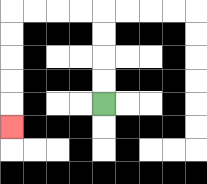{'start': '[4, 4]', 'end': '[0, 5]', 'path_directions': 'U,U,U,U,L,L,L,L,D,D,D,D,D', 'path_coordinates': '[[4, 4], [4, 3], [4, 2], [4, 1], [4, 0], [3, 0], [2, 0], [1, 0], [0, 0], [0, 1], [0, 2], [0, 3], [0, 4], [0, 5]]'}